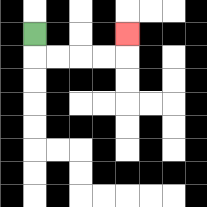{'start': '[1, 1]', 'end': '[5, 1]', 'path_directions': 'D,R,R,R,R,U', 'path_coordinates': '[[1, 1], [1, 2], [2, 2], [3, 2], [4, 2], [5, 2], [5, 1]]'}